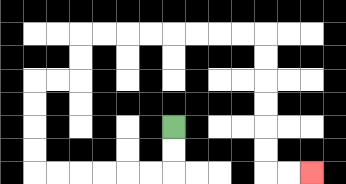{'start': '[7, 5]', 'end': '[13, 7]', 'path_directions': 'D,D,L,L,L,L,L,L,U,U,U,U,R,R,U,U,R,R,R,R,R,R,R,R,D,D,D,D,D,D,R,R', 'path_coordinates': '[[7, 5], [7, 6], [7, 7], [6, 7], [5, 7], [4, 7], [3, 7], [2, 7], [1, 7], [1, 6], [1, 5], [1, 4], [1, 3], [2, 3], [3, 3], [3, 2], [3, 1], [4, 1], [5, 1], [6, 1], [7, 1], [8, 1], [9, 1], [10, 1], [11, 1], [11, 2], [11, 3], [11, 4], [11, 5], [11, 6], [11, 7], [12, 7], [13, 7]]'}